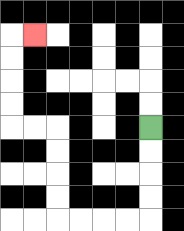{'start': '[6, 5]', 'end': '[1, 1]', 'path_directions': 'D,D,D,D,L,L,L,L,U,U,U,U,L,L,U,U,U,U,R', 'path_coordinates': '[[6, 5], [6, 6], [6, 7], [6, 8], [6, 9], [5, 9], [4, 9], [3, 9], [2, 9], [2, 8], [2, 7], [2, 6], [2, 5], [1, 5], [0, 5], [0, 4], [0, 3], [0, 2], [0, 1], [1, 1]]'}